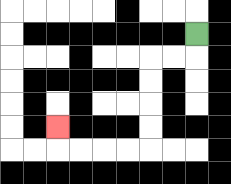{'start': '[8, 1]', 'end': '[2, 5]', 'path_directions': 'D,L,L,D,D,D,D,L,L,L,L,U', 'path_coordinates': '[[8, 1], [8, 2], [7, 2], [6, 2], [6, 3], [6, 4], [6, 5], [6, 6], [5, 6], [4, 6], [3, 6], [2, 6], [2, 5]]'}